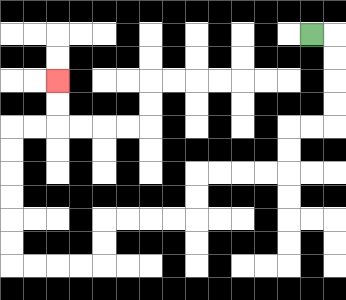{'start': '[13, 1]', 'end': '[2, 3]', 'path_directions': 'R,D,D,D,D,L,L,D,D,L,L,L,L,D,D,L,L,L,L,D,D,L,L,L,L,U,U,U,U,U,U,R,R,U,U', 'path_coordinates': '[[13, 1], [14, 1], [14, 2], [14, 3], [14, 4], [14, 5], [13, 5], [12, 5], [12, 6], [12, 7], [11, 7], [10, 7], [9, 7], [8, 7], [8, 8], [8, 9], [7, 9], [6, 9], [5, 9], [4, 9], [4, 10], [4, 11], [3, 11], [2, 11], [1, 11], [0, 11], [0, 10], [0, 9], [0, 8], [0, 7], [0, 6], [0, 5], [1, 5], [2, 5], [2, 4], [2, 3]]'}